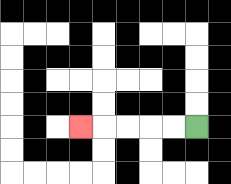{'start': '[8, 5]', 'end': '[3, 5]', 'path_directions': 'L,L,L,L,L', 'path_coordinates': '[[8, 5], [7, 5], [6, 5], [5, 5], [4, 5], [3, 5]]'}